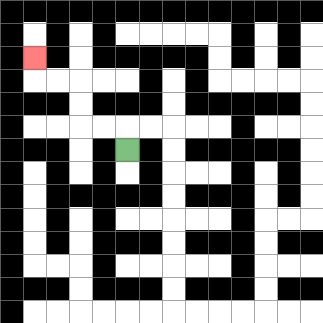{'start': '[5, 6]', 'end': '[1, 2]', 'path_directions': 'U,L,L,U,U,L,L,U', 'path_coordinates': '[[5, 6], [5, 5], [4, 5], [3, 5], [3, 4], [3, 3], [2, 3], [1, 3], [1, 2]]'}